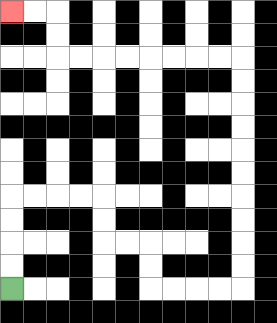{'start': '[0, 12]', 'end': '[0, 0]', 'path_directions': 'U,U,U,U,R,R,R,R,D,D,R,R,D,D,R,R,R,R,U,U,U,U,U,U,U,U,U,U,L,L,L,L,L,L,L,L,U,U,L,L', 'path_coordinates': '[[0, 12], [0, 11], [0, 10], [0, 9], [0, 8], [1, 8], [2, 8], [3, 8], [4, 8], [4, 9], [4, 10], [5, 10], [6, 10], [6, 11], [6, 12], [7, 12], [8, 12], [9, 12], [10, 12], [10, 11], [10, 10], [10, 9], [10, 8], [10, 7], [10, 6], [10, 5], [10, 4], [10, 3], [10, 2], [9, 2], [8, 2], [7, 2], [6, 2], [5, 2], [4, 2], [3, 2], [2, 2], [2, 1], [2, 0], [1, 0], [0, 0]]'}